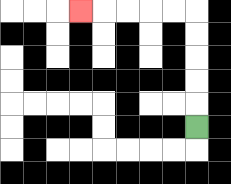{'start': '[8, 5]', 'end': '[3, 0]', 'path_directions': 'U,U,U,U,U,L,L,L,L,L', 'path_coordinates': '[[8, 5], [8, 4], [8, 3], [8, 2], [8, 1], [8, 0], [7, 0], [6, 0], [5, 0], [4, 0], [3, 0]]'}